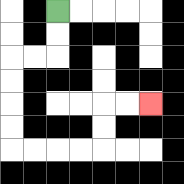{'start': '[2, 0]', 'end': '[6, 4]', 'path_directions': 'D,D,L,L,D,D,D,D,R,R,R,R,U,U,R,R', 'path_coordinates': '[[2, 0], [2, 1], [2, 2], [1, 2], [0, 2], [0, 3], [0, 4], [0, 5], [0, 6], [1, 6], [2, 6], [3, 6], [4, 6], [4, 5], [4, 4], [5, 4], [6, 4]]'}